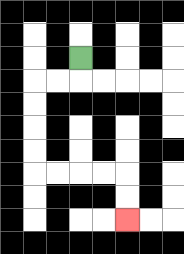{'start': '[3, 2]', 'end': '[5, 9]', 'path_directions': 'D,L,L,D,D,D,D,R,R,R,R,D,D', 'path_coordinates': '[[3, 2], [3, 3], [2, 3], [1, 3], [1, 4], [1, 5], [1, 6], [1, 7], [2, 7], [3, 7], [4, 7], [5, 7], [5, 8], [5, 9]]'}